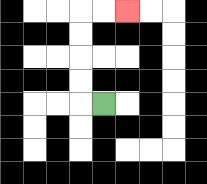{'start': '[4, 4]', 'end': '[5, 0]', 'path_directions': 'L,U,U,U,U,R,R', 'path_coordinates': '[[4, 4], [3, 4], [3, 3], [3, 2], [3, 1], [3, 0], [4, 0], [5, 0]]'}